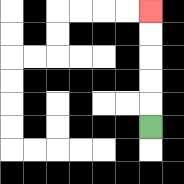{'start': '[6, 5]', 'end': '[6, 0]', 'path_directions': 'U,U,U,U,U', 'path_coordinates': '[[6, 5], [6, 4], [6, 3], [6, 2], [6, 1], [6, 0]]'}